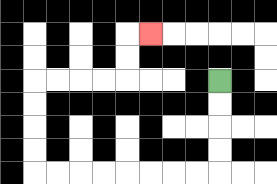{'start': '[9, 3]', 'end': '[6, 1]', 'path_directions': 'D,D,D,D,L,L,L,L,L,L,L,L,U,U,U,U,R,R,R,R,U,U,R', 'path_coordinates': '[[9, 3], [9, 4], [9, 5], [9, 6], [9, 7], [8, 7], [7, 7], [6, 7], [5, 7], [4, 7], [3, 7], [2, 7], [1, 7], [1, 6], [1, 5], [1, 4], [1, 3], [2, 3], [3, 3], [4, 3], [5, 3], [5, 2], [5, 1], [6, 1]]'}